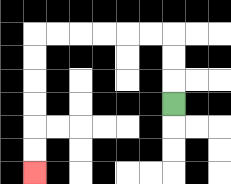{'start': '[7, 4]', 'end': '[1, 7]', 'path_directions': 'U,U,U,L,L,L,L,L,L,D,D,D,D,D,D', 'path_coordinates': '[[7, 4], [7, 3], [7, 2], [7, 1], [6, 1], [5, 1], [4, 1], [3, 1], [2, 1], [1, 1], [1, 2], [1, 3], [1, 4], [1, 5], [1, 6], [1, 7]]'}